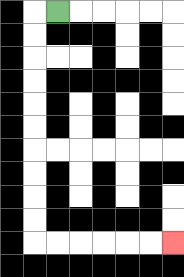{'start': '[2, 0]', 'end': '[7, 10]', 'path_directions': 'L,D,D,D,D,D,D,D,D,D,D,R,R,R,R,R,R', 'path_coordinates': '[[2, 0], [1, 0], [1, 1], [1, 2], [1, 3], [1, 4], [1, 5], [1, 6], [1, 7], [1, 8], [1, 9], [1, 10], [2, 10], [3, 10], [4, 10], [5, 10], [6, 10], [7, 10]]'}